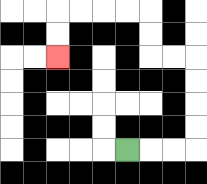{'start': '[5, 6]', 'end': '[2, 2]', 'path_directions': 'R,R,R,U,U,U,U,L,L,U,U,L,L,L,L,D,D', 'path_coordinates': '[[5, 6], [6, 6], [7, 6], [8, 6], [8, 5], [8, 4], [8, 3], [8, 2], [7, 2], [6, 2], [6, 1], [6, 0], [5, 0], [4, 0], [3, 0], [2, 0], [2, 1], [2, 2]]'}